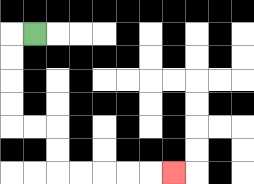{'start': '[1, 1]', 'end': '[7, 7]', 'path_directions': 'L,D,D,D,D,R,R,D,D,R,R,R,R,R', 'path_coordinates': '[[1, 1], [0, 1], [0, 2], [0, 3], [0, 4], [0, 5], [1, 5], [2, 5], [2, 6], [2, 7], [3, 7], [4, 7], [5, 7], [6, 7], [7, 7]]'}